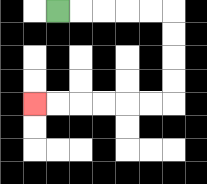{'start': '[2, 0]', 'end': '[1, 4]', 'path_directions': 'R,R,R,R,R,D,D,D,D,L,L,L,L,L,L', 'path_coordinates': '[[2, 0], [3, 0], [4, 0], [5, 0], [6, 0], [7, 0], [7, 1], [7, 2], [7, 3], [7, 4], [6, 4], [5, 4], [4, 4], [3, 4], [2, 4], [1, 4]]'}